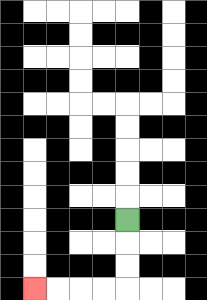{'start': '[5, 9]', 'end': '[1, 12]', 'path_directions': 'D,D,D,L,L,L,L', 'path_coordinates': '[[5, 9], [5, 10], [5, 11], [5, 12], [4, 12], [3, 12], [2, 12], [1, 12]]'}